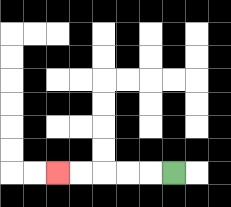{'start': '[7, 7]', 'end': '[2, 7]', 'path_directions': 'L,L,L,L,L', 'path_coordinates': '[[7, 7], [6, 7], [5, 7], [4, 7], [3, 7], [2, 7]]'}